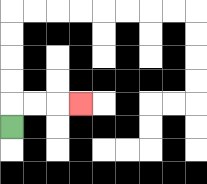{'start': '[0, 5]', 'end': '[3, 4]', 'path_directions': 'U,R,R,R', 'path_coordinates': '[[0, 5], [0, 4], [1, 4], [2, 4], [3, 4]]'}